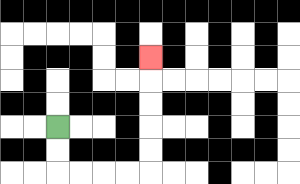{'start': '[2, 5]', 'end': '[6, 2]', 'path_directions': 'D,D,R,R,R,R,U,U,U,U,U', 'path_coordinates': '[[2, 5], [2, 6], [2, 7], [3, 7], [4, 7], [5, 7], [6, 7], [6, 6], [6, 5], [6, 4], [6, 3], [6, 2]]'}